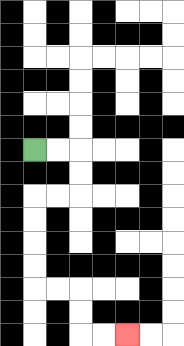{'start': '[1, 6]', 'end': '[5, 14]', 'path_directions': 'R,R,D,D,L,L,D,D,D,D,R,R,D,D,R,R', 'path_coordinates': '[[1, 6], [2, 6], [3, 6], [3, 7], [3, 8], [2, 8], [1, 8], [1, 9], [1, 10], [1, 11], [1, 12], [2, 12], [3, 12], [3, 13], [3, 14], [4, 14], [5, 14]]'}